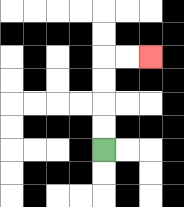{'start': '[4, 6]', 'end': '[6, 2]', 'path_directions': 'U,U,U,U,R,R', 'path_coordinates': '[[4, 6], [4, 5], [4, 4], [4, 3], [4, 2], [5, 2], [6, 2]]'}